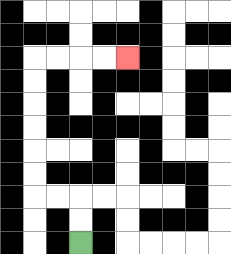{'start': '[3, 10]', 'end': '[5, 2]', 'path_directions': 'U,U,L,L,U,U,U,U,U,U,R,R,R,R', 'path_coordinates': '[[3, 10], [3, 9], [3, 8], [2, 8], [1, 8], [1, 7], [1, 6], [1, 5], [1, 4], [1, 3], [1, 2], [2, 2], [3, 2], [4, 2], [5, 2]]'}